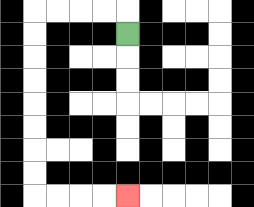{'start': '[5, 1]', 'end': '[5, 8]', 'path_directions': 'U,L,L,L,L,D,D,D,D,D,D,D,D,R,R,R,R', 'path_coordinates': '[[5, 1], [5, 0], [4, 0], [3, 0], [2, 0], [1, 0], [1, 1], [1, 2], [1, 3], [1, 4], [1, 5], [1, 6], [1, 7], [1, 8], [2, 8], [3, 8], [4, 8], [5, 8]]'}